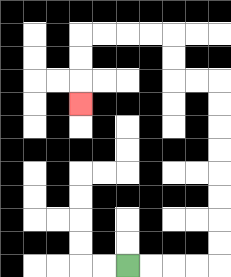{'start': '[5, 11]', 'end': '[3, 4]', 'path_directions': 'R,R,R,R,U,U,U,U,U,U,U,U,L,L,U,U,L,L,L,L,D,D,D', 'path_coordinates': '[[5, 11], [6, 11], [7, 11], [8, 11], [9, 11], [9, 10], [9, 9], [9, 8], [9, 7], [9, 6], [9, 5], [9, 4], [9, 3], [8, 3], [7, 3], [7, 2], [7, 1], [6, 1], [5, 1], [4, 1], [3, 1], [3, 2], [3, 3], [3, 4]]'}